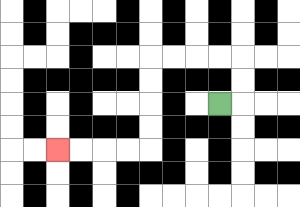{'start': '[9, 4]', 'end': '[2, 6]', 'path_directions': 'R,U,U,L,L,L,L,D,D,D,D,L,L,L,L', 'path_coordinates': '[[9, 4], [10, 4], [10, 3], [10, 2], [9, 2], [8, 2], [7, 2], [6, 2], [6, 3], [6, 4], [6, 5], [6, 6], [5, 6], [4, 6], [3, 6], [2, 6]]'}